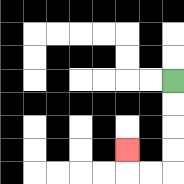{'start': '[7, 3]', 'end': '[5, 6]', 'path_directions': 'D,D,D,D,L,L,U', 'path_coordinates': '[[7, 3], [7, 4], [7, 5], [7, 6], [7, 7], [6, 7], [5, 7], [5, 6]]'}